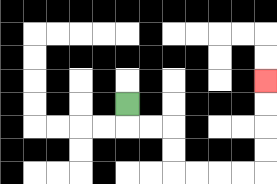{'start': '[5, 4]', 'end': '[11, 3]', 'path_directions': 'D,R,R,D,D,R,R,R,R,U,U,U,U', 'path_coordinates': '[[5, 4], [5, 5], [6, 5], [7, 5], [7, 6], [7, 7], [8, 7], [9, 7], [10, 7], [11, 7], [11, 6], [11, 5], [11, 4], [11, 3]]'}